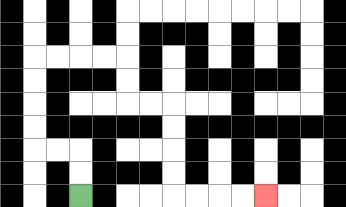{'start': '[3, 8]', 'end': '[11, 8]', 'path_directions': 'U,U,L,L,U,U,U,U,R,R,R,R,D,D,R,R,D,D,D,D,R,R,R,R', 'path_coordinates': '[[3, 8], [3, 7], [3, 6], [2, 6], [1, 6], [1, 5], [1, 4], [1, 3], [1, 2], [2, 2], [3, 2], [4, 2], [5, 2], [5, 3], [5, 4], [6, 4], [7, 4], [7, 5], [7, 6], [7, 7], [7, 8], [8, 8], [9, 8], [10, 8], [11, 8]]'}